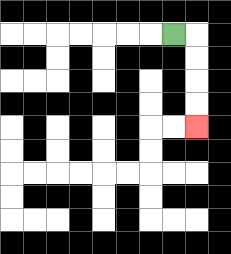{'start': '[7, 1]', 'end': '[8, 5]', 'path_directions': 'R,D,D,D,D', 'path_coordinates': '[[7, 1], [8, 1], [8, 2], [8, 3], [8, 4], [8, 5]]'}